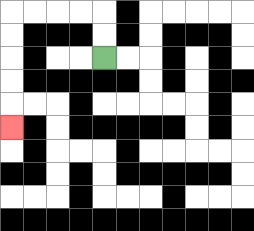{'start': '[4, 2]', 'end': '[0, 5]', 'path_directions': 'U,U,L,L,L,L,D,D,D,D,D', 'path_coordinates': '[[4, 2], [4, 1], [4, 0], [3, 0], [2, 0], [1, 0], [0, 0], [0, 1], [0, 2], [0, 3], [0, 4], [0, 5]]'}